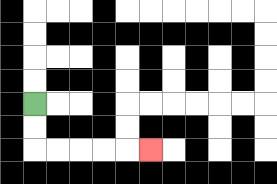{'start': '[1, 4]', 'end': '[6, 6]', 'path_directions': 'D,D,R,R,R,R,R', 'path_coordinates': '[[1, 4], [1, 5], [1, 6], [2, 6], [3, 6], [4, 6], [5, 6], [6, 6]]'}